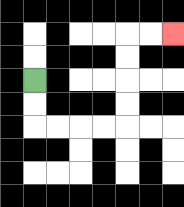{'start': '[1, 3]', 'end': '[7, 1]', 'path_directions': 'D,D,R,R,R,R,U,U,U,U,R,R', 'path_coordinates': '[[1, 3], [1, 4], [1, 5], [2, 5], [3, 5], [4, 5], [5, 5], [5, 4], [5, 3], [5, 2], [5, 1], [6, 1], [7, 1]]'}